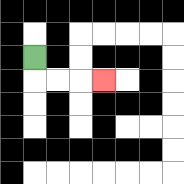{'start': '[1, 2]', 'end': '[4, 3]', 'path_directions': 'D,R,R,R', 'path_coordinates': '[[1, 2], [1, 3], [2, 3], [3, 3], [4, 3]]'}